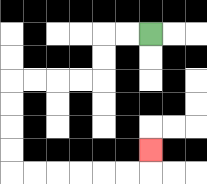{'start': '[6, 1]', 'end': '[6, 6]', 'path_directions': 'L,L,D,D,L,L,L,L,D,D,D,D,R,R,R,R,R,R,U', 'path_coordinates': '[[6, 1], [5, 1], [4, 1], [4, 2], [4, 3], [3, 3], [2, 3], [1, 3], [0, 3], [0, 4], [0, 5], [0, 6], [0, 7], [1, 7], [2, 7], [3, 7], [4, 7], [5, 7], [6, 7], [6, 6]]'}